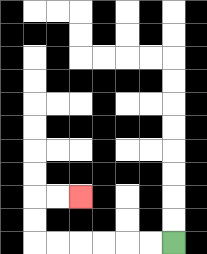{'start': '[7, 10]', 'end': '[3, 8]', 'path_directions': 'L,L,L,L,L,L,U,U,R,R', 'path_coordinates': '[[7, 10], [6, 10], [5, 10], [4, 10], [3, 10], [2, 10], [1, 10], [1, 9], [1, 8], [2, 8], [3, 8]]'}